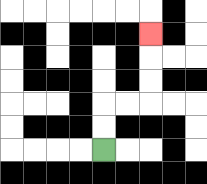{'start': '[4, 6]', 'end': '[6, 1]', 'path_directions': 'U,U,R,R,U,U,U', 'path_coordinates': '[[4, 6], [4, 5], [4, 4], [5, 4], [6, 4], [6, 3], [6, 2], [6, 1]]'}